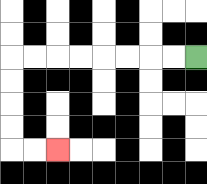{'start': '[8, 2]', 'end': '[2, 6]', 'path_directions': 'L,L,L,L,L,L,L,L,D,D,D,D,R,R', 'path_coordinates': '[[8, 2], [7, 2], [6, 2], [5, 2], [4, 2], [3, 2], [2, 2], [1, 2], [0, 2], [0, 3], [0, 4], [0, 5], [0, 6], [1, 6], [2, 6]]'}